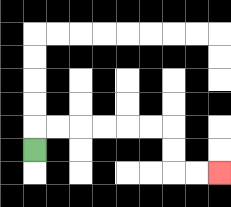{'start': '[1, 6]', 'end': '[9, 7]', 'path_directions': 'U,R,R,R,R,R,R,D,D,R,R', 'path_coordinates': '[[1, 6], [1, 5], [2, 5], [3, 5], [4, 5], [5, 5], [6, 5], [7, 5], [7, 6], [7, 7], [8, 7], [9, 7]]'}